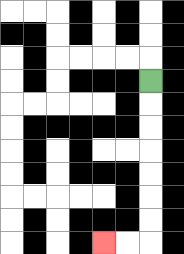{'start': '[6, 3]', 'end': '[4, 10]', 'path_directions': 'D,D,D,D,D,D,D,L,L', 'path_coordinates': '[[6, 3], [6, 4], [6, 5], [6, 6], [6, 7], [6, 8], [6, 9], [6, 10], [5, 10], [4, 10]]'}